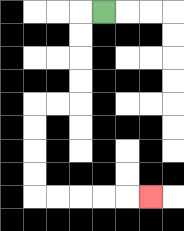{'start': '[4, 0]', 'end': '[6, 8]', 'path_directions': 'L,D,D,D,D,L,L,D,D,D,D,R,R,R,R,R', 'path_coordinates': '[[4, 0], [3, 0], [3, 1], [3, 2], [3, 3], [3, 4], [2, 4], [1, 4], [1, 5], [1, 6], [1, 7], [1, 8], [2, 8], [3, 8], [4, 8], [5, 8], [6, 8]]'}